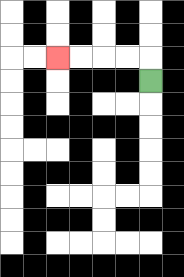{'start': '[6, 3]', 'end': '[2, 2]', 'path_directions': 'U,L,L,L,L', 'path_coordinates': '[[6, 3], [6, 2], [5, 2], [4, 2], [3, 2], [2, 2]]'}